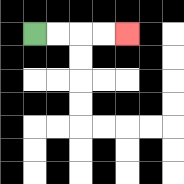{'start': '[1, 1]', 'end': '[5, 1]', 'path_directions': 'R,R,R,R', 'path_coordinates': '[[1, 1], [2, 1], [3, 1], [4, 1], [5, 1]]'}